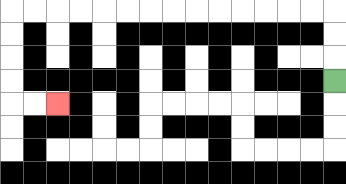{'start': '[14, 3]', 'end': '[2, 4]', 'path_directions': 'U,U,U,L,L,L,L,L,L,L,L,L,L,L,L,L,L,D,D,D,D,R,R', 'path_coordinates': '[[14, 3], [14, 2], [14, 1], [14, 0], [13, 0], [12, 0], [11, 0], [10, 0], [9, 0], [8, 0], [7, 0], [6, 0], [5, 0], [4, 0], [3, 0], [2, 0], [1, 0], [0, 0], [0, 1], [0, 2], [0, 3], [0, 4], [1, 4], [2, 4]]'}